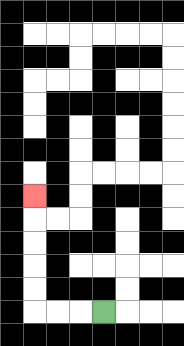{'start': '[4, 13]', 'end': '[1, 8]', 'path_directions': 'L,L,L,U,U,U,U,U', 'path_coordinates': '[[4, 13], [3, 13], [2, 13], [1, 13], [1, 12], [1, 11], [1, 10], [1, 9], [1, 8]]'}